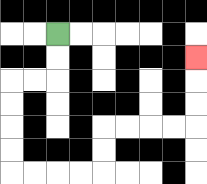{'start': '[2, 1]', 'end': '[8, 2]', 'path_directions': 'D,D,L,L,D,D,D,D,R,R,R,R,U,U,R,R,R,R,U,U,U', 'path_coordinates': '[[2, 1], [2, 2], [2, 3], [1, 3], [0, 3], [0, 4], [0, 5], [0, 6], [0, 7], [1, 7], [2, 7], [3, 7], [4, 7], [4, 6], [4, 5], [5, 5], [6, 5], [7, 5], [8, 5], [8, 4], [8, 3], [8, 2]]'}